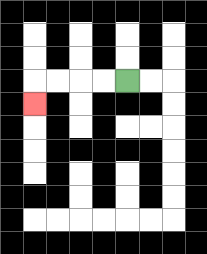{'start': '[5, 3]', 'end': '[1, 4]', 'path_directions': 'L,L,L,L,D', 'path_coordinates': '[[5, 3], [4, 3], [3, 3], [2, 3], [1, 3], [1, 4]]'}